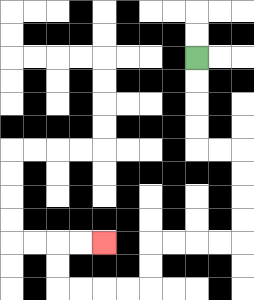{'start': '[8, 2]', 'end': '[4, 10]', 'path_directions': 'D,D,D,D,R,R,D,D,D,D,L,L,L,L,D,D,L,L,L,L,U,U,R,R', 'path_coordinates': '[[8, 2], [8, 3], [8, 4], [8, 5], [8, 6], [9, 6], [10, 6], [10, 7], [10, 8], [10, 9], [10, 10], [9, 10], [8, 10], [7, 10], [6, 10], [6, 11], [6, 12], [5, 12], [4, 12], [3, 12], [2, 12], [2, 11], [2, 10], [3, 10], [4, 10]]'}